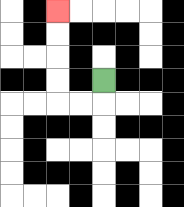{'start': '[4, 3]', 'end': '[2, 0]', 'path_directions': 'D,L,L,U,U,U,U', 'path_coordinates': '[[4, 3], [4, 4], [3, 4], [2, 4], [2, 3], [2, 2], [2, 1], [2, 0]]'}